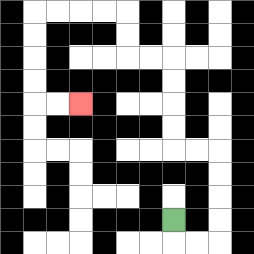{'start': '[7, 9]', 'end': '[3, 4]', 'path_directions': 'D,R,R,U,U,U,U,L,L,U,U,U,U,L,L,U,U,L,L,L,L,D,D,D,D,R,R', 'path_coordinates': '[[7, 9], [7, 10], [8, 10], [9, 10], [9, 9], [9, 8], [9, 7], [9, 6], [8, 6], [7, 6], [7, 5], [7, 4], [7, 3], [7, 2], [6, 2], [5, 2], [5, 1], [5, 0], [4, 0], [3, 0], [2, 0], [1, 0], [1, 1], [1, 2], [1, 3], [1, 4], [2, 4], [3, 4]]'}